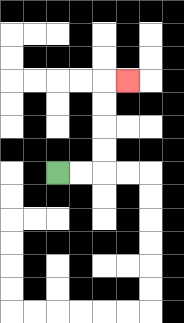{'start': '[2, 7]', 'end': '[5, 3]', 'path_directions': 'R,R,U,U,U,U,R', 'path_coordinates': '[[2, 7], [3, 7], [4, 7], [4, 6], [4, 5], [4, 4], [4, 3], [5, 3]]'}